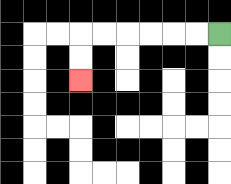{'start': '[9, 1]', 'end': '[3, 3]', 'path_directions': 'L,L,L,L,L,L,D,D', 'path_coordinates': '[[9, 1], [8, 1], [7, 1], [6, 1], [5, 1], [4, 1], [3, 1], [3, 2], [3, 3]]'}